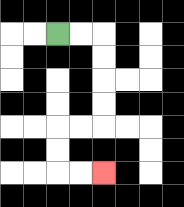{'start': '[2, 1]', 'end': '[4, 7]', 'path_directions': 'R,R,D,D,D,D,L,L,D,D,R,R', 'path_coordinates': '[[2, 1], [3, 1], [4, 1], [4, 2], [4, 3], [4, 4], [4, 5], [3, 5], [2, 5], [2, 6], [2, 7], [3, 7], [4, 7]]'}